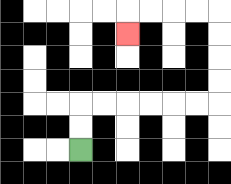{'start': '[3, 6]', 'end': '[5, 1]', 'path_directions': 'U,U,R,R,R,R,R,R,U,U,U,U,L,L,L,L,D', 'path_coordinates': '[[3, 6], [3, 5], [3, 4], [4, 4], [5, 4], [6, 4], [7, 4], [8, 4], [9, 4], [9, 3], [9, 2], [9, 1], [9, 0], [8, 0], [7, 0], [6, 0], [5, 0], [5, 1]]'}